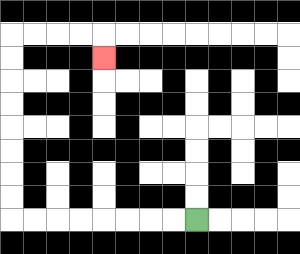{'start': '[8, 9]', 'end': '[4, 2]', 'path_directions': 'L,L,L,L,L,L,L,L,U,U,U,U,U,U,U,U,R,R,R,R,D', 'path_coordinates': '[[8, 9], [7, 9], [6, 9], [5, 9], [4, 9], [3, 9], [2, 9], [1, 9], [0, 9], [0, 8], [0, 7], [0, 6], [0, 5], [0, 4], [0, 3], [0, 2], [0, 1], [1, 1], [2, 1], [3, 1], [4, 1], [4, 2]]'}